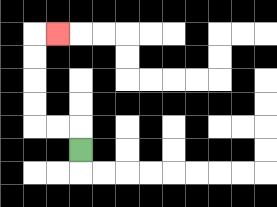{'start': '[3, 6]', 'end': '[2, 1]', 'path_directions': 'U,L,L,U,U,U,U,R', 'path_coordinates': '[[3, 6], [3, 5], [2, 5], [1, 5], [1, 4], [1, 3], [1, 2], [1, 1], [2, 1]]'}